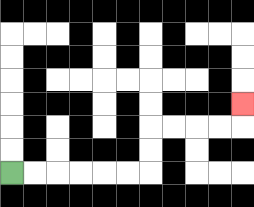{'start': '[0, 7]', 'end': '[10, 4]', 'path_directions': 'R,R,R,R,R,R,U,U,R,R,R,R,U', 'path_coordinates': '[[0, 7], [1, 7], [2, 7], [3, 7], [4, 7], [5, 7], [6, 7], [6, 6], [6, 5], [7, 5], [8, 5], [9, 5], [10, 5], [10, 4]]'}